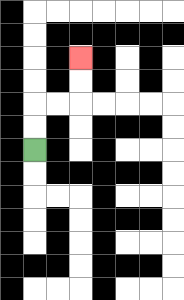{'start': '[1, 6]', 'end': '[3, 2]', 'path_directions': 'U,U,R,R,U,U', 'path_coordinates': '[[1, 6], [1, 5], [1, 4], [2, 4], [3, 4], [3, 3], [3, 2]]'}